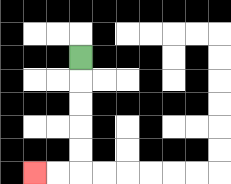{'start': '[3, 2]', 'end': '[1, 7]', 'path_directions': 'D,D,D,D,D,L,L', 'path_coordinates': '[[3, 2], [3, 3], [3, 4], [3, 5], [3, 6], [3, 7], [2, 7], [1, 7]]'}